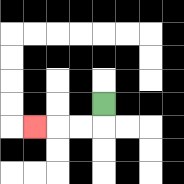{'start': '[4, 4]', 'end': '[1, 5]', 'path_directions': 'D,L,L,L', 'path_coordinates': '[[4, 4], [4, 5], [3, 5], [2, 5], [1, 5]]'}